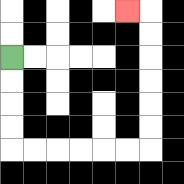{'start': '[0, 2]', 'end': '[5, 0]', 'path_directions': 'D,D,D,D,R,R,R,R,R,R,U,U,U,U,U,U,L', 'path_coordinates': '[[0, 2], [0, 3], [0, 4], [0, 5], [0, 6], [1, 6], [2, 6], [3, 6], [4, 6], [5, 6], [6, 6], [6, 5], [6, 4], [6, 3], [6, 2], [6, 1], [6, 0], [5, 0]]'}